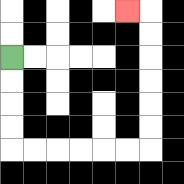{'start': '[0, 2]', 'end': '[5, 0]', 'path_directions': 'D,D,D,D,R,R,R,R,R,R,U,U,U,U,U,U,L', 'path_coordinates': '[[0, 2], [0, 3], [0, 4], [0, 5], [0, 6], [1, 6], [2, 6], [3, 6], [4, 6], [5, 6], [6, 6], [6, 5], [6, 4], [6, 3], [6, 2], [6, 1], [6, 0], [5, 0]]'}